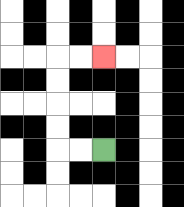{'start': '[4, 6]', 'end': '[4, 2]', 'path_directions': 'L,L,U,U,U,U,R,R', 'path_coordinates': '[[4, 6], [3, 6], [2, 6], [2, 5], [2, 4], [2, 3], [2, 2], [3, 2], [4, 2]]'}